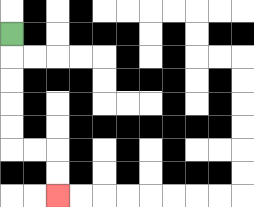{'start': '[0, 1]', 'end': '[2, 8]', 'path_directions': 'D,D,D,D,D,R,R,D,D', 'path_coordinates': '[[0, 1], [0, 2], [0, 3], [0, 4], [0, 5], [0, 6], [1, 6], [2, 6], [2, 7], [2, 8]]'}